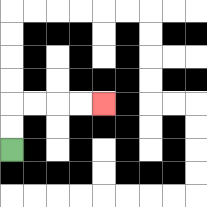{'start': '[0, 6]', 'end': '[4, 4]', 'path_directions': 'U,U,R,R,R,R', 'path_coordinates': '[[0, 6], [0, 5], [0, 4], [1, 4], [2, 4], [3, 4], [4, 4]]'}